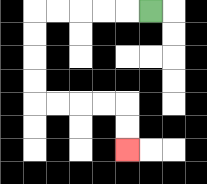{'start': '[6, 0]', 'end': '[5, 6]', 'path_directions': 'L,L,L,L,L,D,D,D,D,R,R,R,R,D,D', 'path_coordinates': '[[6, 0], [5, 0], [4, 0], [3, 0], [2, 0], [1, 0], [1, 1], [1, 2], [1, 3], [1, 4], [2, 4], [3, 4], [4, 4], [5, 4], [5, 5], [5, 6]]'}